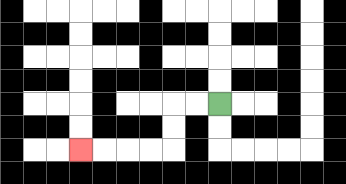{'start': '[9, 4]', 'end': '[3, 6]', 'path_directions': 'L,L,D,D,L,L,L,L', 'path_coordinates': '[[9, 4], [8, 4], [7, 4], [7, 5], [7, 6], [6, 6], [5, 6], [4, 6], [3, 6]]'}